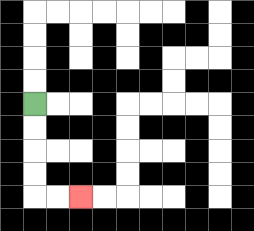{'start': '[1, 4]', 'end': '[3, 8]', 'path_directions': 'D,D,D,D,R,R', 'path_coordinates': '[[1, 4], [1, 5], [1, 6], [1, 7], [1, 8], [2, 8], [3, 8]]'}